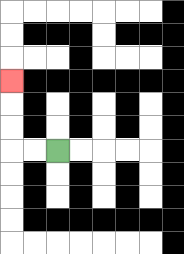{'start': '[2, 6]', 'end': '[0, 3]', 'path_directions': 'L,L,U,U,U', 'path_coordinates': '[[2, 6], [1, 6], [0, 6], [0, 5], [0, 4], [0, 3]]'}